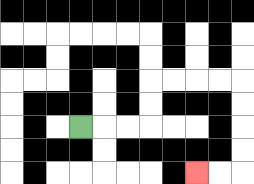{'start': '[3, 5]', 'end': '[8, 7]', 'path_directions': 'R,R,R,U,U,R,R,R,R,D,D,D,D,L,L', 'path_coordinates': '[[3, 5], [4, 5], [5, 5], [6, 5], [6, 4], [6, 3], [7, 3], [8, 3], [9, 3], [10, 3], [10, 4], [10, 5], [10, 6], [10, 7], [9, 7], [8, 7]]'}